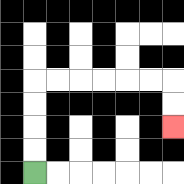{'start': '[1, 7]', 'end': '[7, 5]', 'path_directions': 'U,U,U,U,R,R,R,R,R,R,D,D', 'path_coordinates': '[[1, 7], [1, 6], [1, 5], [1, 4], [1, 3], [2, 3], [3, 3], [4, 3], [5, 3], [6, 3], [7, 3], [7, 4], [7, 5]]'}